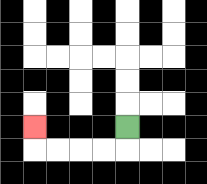{'start': '[5, 5]', 'end': '[1, 5]', 'path_directions': 'D,L,L,L,L,U', 'path_coordinates': '[[5, 5], [5, 6], [4, 6], [3, 6], [2, 6], [1, 6], [1, 5]]'}